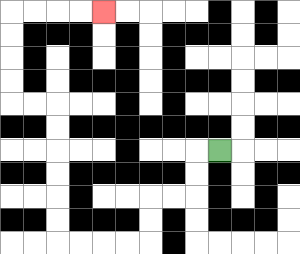{'start': '[9, 6]', 'end': '[4, 0]', 'path_directions': 'L,D,D,L,L,D,D,L,L,L,L,U,U,U,U,U,U,L,L,U,U,U,U,R,R,R,R', 'path_coordinates': '[[9, 6], [8, 6], [8, 7], [8, 8], [7, 8], [6, 8], [6, 9], [6, 10], [5, 10], [4, 10], [3, 10], [2, 10], [2, 9], [2, 8], [2, 7], [2, 6], [2, 5], [2, 4], [1, 4], [0, 4], [0, 3], [0, 2], [0, 1], [0, 0], [1, 0], [2, 0], [3, 0], [4, 0]]'}